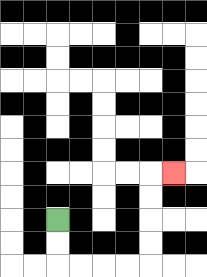{'start': '[2, 9]', 'end': '[7, 7]', 'path_directions': 'D,D,R,R,R,R,U,U,U,U,R', 'path_coordinates': '[[2, 9], [2, 10], [2, 11], [3, 11], [4, 11], [5, 11], [6, 11], [6, 10], [6, 9], [6, 8], [6, 7], [7, 7]]'}